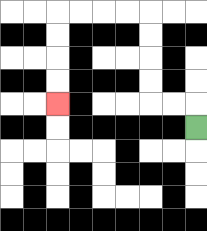{'start': '[8, 5]', 'end': '[2, 4]', 'path_directions': 'U,L,L,U,U,U,U,L,L,L,L,D,D,D,D', 'path_coordinates': '[[8, 5], [8, 4], [7, 4], [6, 4], [6, 3], [6, 2], [6, 1], [6, 0], [5, 0], [4, 0], [3, 0], [2, 0], [2, 1], [2, 2], [2, 3], [2, 4]]'}